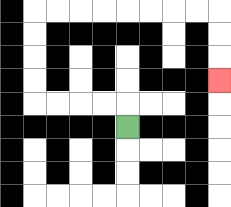{'start': '[5, 5]', 'end': '[9, 3]', 'path_directions': 'U,L,L,L,L,U,U,U,U,R,R,R,R,R,R,R,R,D,D,D', 'path_coordinates': '[[5, 5], [5, 4], [4, 4], [3, 4], [2, 4], [1, 4], [1, 3], [1, 2], [1, 1], [1, 0], [2, 0], [3, 0], [4, 0], [5, 0], [6, 0], [7, 0], [8, 0], [9, 0], [9, 1], [9, 2], [9, 3]]'}